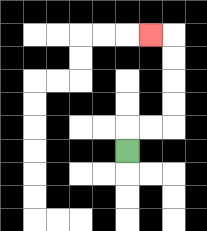{'start': '[5, 6]', 'end': '[6, 1]', 'path_directions': 'U,R,R,U,U,U,U,L', 'path_coordinates': '[[5, 6], [5, 5], [6, 5], [7, 5], [7, 4], [7, 3], [7, 2], [7, 1], [6, 1]]'}